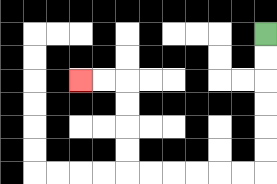{'start': '[11, 1]', 'end': '[3, 3]', 'path_directions': 'D,D,D,D,D,D,L,L,L,L,L,L,U,U,U,U,L,L', 'path_coordinates': '[[11, 1], [11, 2], [11, 3], [11, 4], [11, 5], [11, 6], [11, 7], [10, 7], [9, 7], [8, 7], [7, 7], [6, 7], [5, 7], [5, 6], [5, 5], [5, 4], [5, 3], [4, 3], [3, 3]]'}